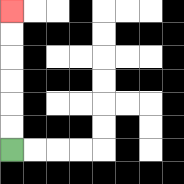{'start': '[0, 6]', 'end': '[0, 0]', 'path_directions': 'U,U,U,U,U,U', 'path_coordinates': '[[0, 6], [0, 5], [0, 4], [0, 3], [0, 2], [0, 1], [0, 0]]'}